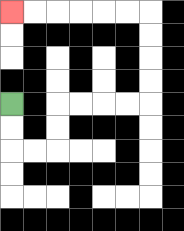{'start': '[0, 4]', 'end': '[0, 0]', 'path_directions': 'D,D,R,R,U,U,R,R,R,R,U,U,U,U,L,L,L,L,L,L', 'path_coordinates': '[[0, 4], [0, 5], [0, 6], [1, 6], [2, 6], [2, 5], [2, 4], [3, 4], [4, 4], [5, 4], [6, 4], [6, 3], [6, 2], [6, 1], [6, 0], [5, 0], [4, 0], [3, 0], [2, 0], [1, 0], [0, 0]]'}